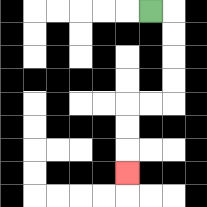{'start': '[6, 0]', 'end': '[5, 7]', 'path_directions': 'R,D,D,D,D,L,L,D,D,D', 'path_coordinates': '[[6, 0], [7, 0], [7, 1], [7, 2], [7, 3], [7, 4], [6, 4], [5, 4], [5, 5], [5, 6], [5, 7]]'}